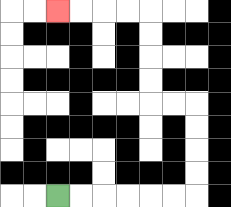{'start': '[2, 8]', 'end': '[2, 0]', 'path_directions': 'R,R,R,R,R,R,U,U,U,U,L,L,U,U,U,U,L,L,L,L', 'path_coordinates': '[[2, 8], [3, 8], [4, 8], [5, 8], [6, 8], [7, 8], [8, 8], [8, 7], [8, 6], [8, 5], [8, 4], [7, 4], [6, 4], [6, 3], [6, 2], [6, 1], [6, 0], [5, 0], [4, 0], [3, 0], [2, 0]]'}